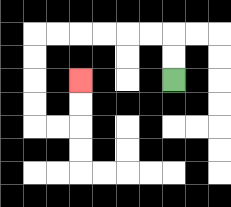{'start': '[7, 3]', 'end': '[3, 3]', 'path_directions': 'U,U,L,L,L,L,L,L,D,D,D,D,R,R,U,U', 'path_coordinates': '[[7, 3], [7, 2], [7, 1], [6, 1], [5, 1], [4, 1], [3, 1], [2, 1], [1, 1], [1, 2], [1, 3], [1, 4], [1, 5], [2, 5], [3, 5], [3, 4], [3, 3]]'}